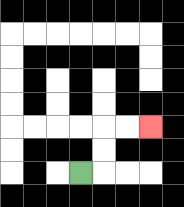{'start': '[3, 7]', 'end': '[6, 5]', 'path_directions': 'R,U,U,R,R', 'path_coordinates': '[[3, 7], [4, 7], [4, 6], [4, 5], [5, 5], [6, 5]]'}